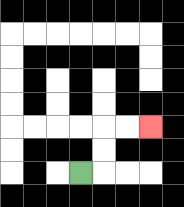{'start': '[3, 7]', 'end': '[6, 5]', 'path_directions': 'R,U,U,R,R', 'path_coordinates': '[[3, 7], [4, 7], [4, 6], [4, 5], [5, 5], [6, 5]]'}